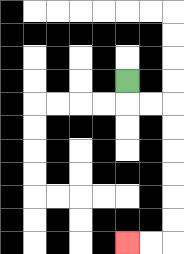{'start': '[5, 3]', 'end': '[5, 10]', 'path_directions': 'D,R,R,D,D,D,D,D,D,L,L', 'path_coordinates': '[[5, 3], [5, 4], [6, 4], [7, 4], [7, 5], [7, 6], [7, 7], [7, 8], [7, 9], [7, 10], [6, 10], [5, 10]]'}